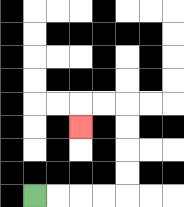{'start': '[1, 8]', 'end': '[3, 5]', 'path_directions': 'R,R,R,R,U,U,U,U,L,L,D', 'path_coordinates': '[[1, 8], [2, 8], [3, 8], [4, 8], [5, 8], [5, 7], [5, 6], [5, 5], [5, 4], [4, 4], [3, 4], [3, 5]]'}